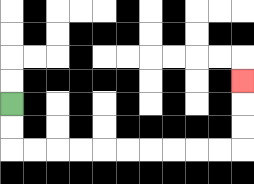{'start': '[0, 4]', 'end': '[10, 3]', 'path_directions': 'D,D,R,R,R,R,R,R,R,R,R,R,U,U,U', 'path_coordinates': '[[0, 4], [0, 5], [0, 6], [1, 6], [2, 6], [3, 6], [4, 6], [5, 6], [6, 6], [7, 6], [8, 6], [9, 6], [10, 6], [10, 5], [10, 4], [10, 3]]'}